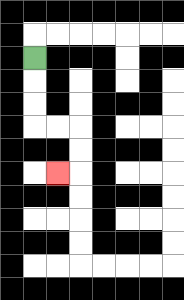{'start': '[1, 2]', 'end': '[2, 7]', 'path_directions': 'D,D,D,R,R,D,D,L', 'path_coordinates': '[[1, 2], [1, 3], [1, 4], [1, 5], [2, 5], [3, 5], [3, 6], [3, 7], [2, 7]]'}